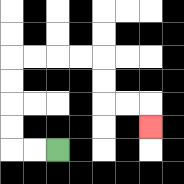{'start': '[2, 6]', 'end': '[6, 5]', 'path_directions': 'L,L,U,U,U,U,R,R,R,R,D,D,R,R,D', 'path_coordinates': '[[2, 6], [1, 6], [0, 6], [0, 5], [0, 4], [0, 3], [0, 2], [1, 2], [2, 2], [3, 2], [4, 2], [4, 3], [4, 4], [5, 4], [6, 4], [6, 5]]'}